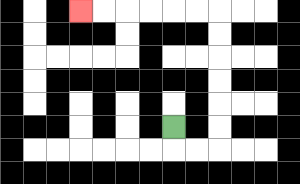{'start': '[7, 5]', 'end': '[3, 0]', 'path_directions': 'D,R,R,U,U,U,U,U,U,L,L,L,L,L,L', 'path_coordinates': '[[7, 5], [7, 6], [8, 6], [9, 6], [9, 5], [9, 4], [9, 3], [9, 2], [9, 1], [9, 0], [8, 0], [7, 0], [6, 0], [5, 0], [4, 0], [3, 0]]'}